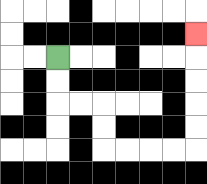{'start': '[2, 2]', 'end': '[8, 1]', 'path_directions': 'D,D,R,R,D,D,R,R,R,R,U,U,U,U,U', 'path_coordinates': '[[2, 2], [2, 3], [2, 4], [3, 4], [4, 4], [4, 5], [4, 6], [5, 6], [6, 6], [7, 6], [8, 6], [8, 5], [8, 4], [8, 3], [8, 2], [8, 1]]'}